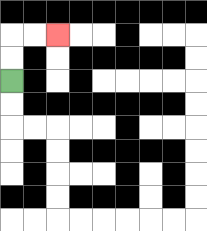{'start': '[0, 3]', 'end': '[2, 1]', 'path_directions': 'U,U,R,R', 'path_coordinates': '[[0, 3], [0, 2], [0, 1], [1, 1], [2, 1]]'}